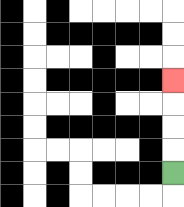{'start': '[7, 7]', 'end': '[7, 3]', 'path_directions': 'U,U,U,U', 'path_coordinates': '[[7, 7], [7, 6], [7, 5], [7, 4], [7, 3]]'}